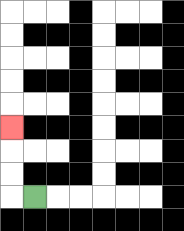{'start': '[1, 8]', 'end': '[0, 5]', 'path_directions': 'L,U,U,U', 'path_coordinates': '[[1, 8], [0, 8], [0, 7], [0, 6], [0, 5]]'}